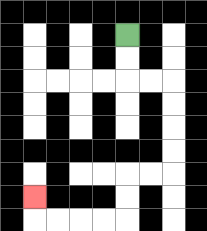{'start': '[5, 1]', 'end': '[1, 8]', 'path_directions': 'D,D,R,R,D,D,D,D,L,L,D,D,L,L,L,L,U', 'path_coordinates': '[[5, 1], [5, 2], [5, 3], [6, 3], [7, 3], [7, 4], [7, 5], [7, 6], [7, 7], [6, 7], [5, 7], [5, 8], [5, 9], [4, 9], [3, 9], [2, 9], [1, 9], [1, 8]]'}